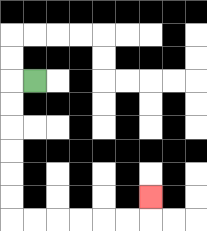{'start': '[1, 3]', 'end': '[6, 8]', 'path_directions': 'L,D,D,D,D,D,D,R,R,R,R,R,R,U', 'path_coordinates': '[[1, 3], [0, 3], [0, 4], [0, 5], [0, 6], [0, 7], [0, 8], [0, 9], [1, 9], [2, 9], [3, 9], [4, 9], [5, 9], [6, 9], [6, 8]]'}